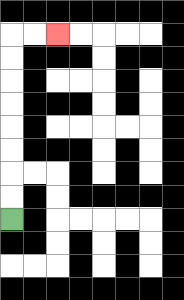{'start': '[0, 9]', 'end': '[2, 1]', 'path_directions': 'U,U,U,U,U,U,U,U,R,R', 'path_coordinates': '[[0, 9], [0, 8], [0, 7], [0, 6], [0, 5], [0, 4], [0, 3], [0, 2], [0, 1], [1, 1], [2, 1]]'}